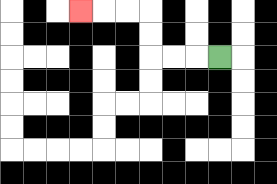{'start': '[9, 2]', 'end': '[3, 0]', 'path_directions': 'L,L,L,U,U,L,L,L', 'path_coordinates': '[[9, 2], [8, 2], [7, 2], [6, 2], [6, 1], [6, 0], [5, 0], [4, 0], [3, 0]]'}